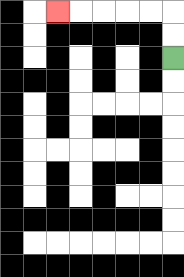{'start': '[7, 2]', 'end': '[2, 0]', 'path_directions': 'U,U,L,L,L,L,L', 'path_coordinates': '[[7, 2], [7, 1], [7, 0], [6, 0], [5, 0], [4, 0], [3, 0], [2, 0]]'}